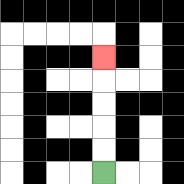{'start': '[4, 7]', 'end': '[4, 2]', 'path_directions': 'U,U,U,U,U', 'path_coordinates': '[[4, 7], [4, 6], [4, 5], [4, 4], [4, 3], [4, 2]]'}